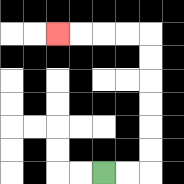{'start': '[4, 7]', 'end': '[2, 1]', 'path_directions': 'R,R,U,U,U,U,U,U,L,L,L,L', 'path_coordinates': '[[4, 7], [5, 7], [6, 7], [6, 6], [6, 5], [6, 4], [6, 3], [6, 2], [6, 1], [5, 1], [4, 1], [3, 1], [2, 1]]'}